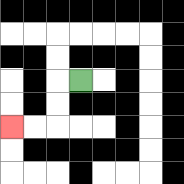{'start': '[3, 3]', 'end': '[0, 5]', 'path_directions': 'L,D,D,L,L', 'path_coordinates': '[[3, 3], [2, 3], [2, 4], [2, 5], [1, 5], [0, 5]]'}